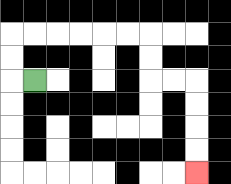{'start': '[1, 3]', 'end': '[8, 7]', 'path_directions': 'L,U,U,R,R,R,R,R,R,D,D,R,R,D,D,D,D', 'path_coordinates': '[[1, 3], [0, 3], [0, 2], [0, 1], [1, 1], [2, 1], [3, 1], [4, 1], [5, 1], [6, 1], [6, 2], [6, 3], [7, 3], [8, 3], [8, 4], [8, 5], [8, 6], [8, 7]]'}